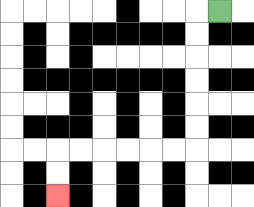{'start': '[9, 0]', 'end': '[2, 8]', 'path_directions': 'L,D,D,D,D,D,D,L,L,L,L,L,L,D,D', 'path_coordinates': '[[9, 0], [8, 0], [8, 1], [8, 2], [8, 3], [8, 4], [8, 5], [8, 6], [7, 6], [6, 6], [5, 6], [4, 6], [3, 6], [2, 6], [2, 7], [2, 8]]'}